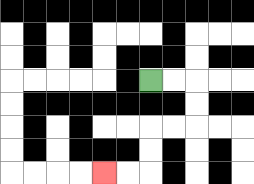{'start': '[6, 3]', 'end': '[4, 7]', 'path_directions': 'R,R,D,D,L,L,D,D,L,L', 'path_coordinates': '[[6, 3], [7, 3], [8, 3], [8, 4], [8, 5], [7, 5], [6, 5], [6, 6], [6, 7], [5, 7], [4, 7]]'}